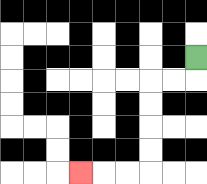{'start': '[8, 2]', 'end': '[3, 7]', 'path_directions': 'D,L,L,D,D,D,D,L,L,L', 'path_coordinates': '[[8, 2], [8, 3], [7, 3], [6, 3], [6, 4], [6, 5], [6, 6], [6, 7], [5, 7], [4, 7], [3, 7]]'}